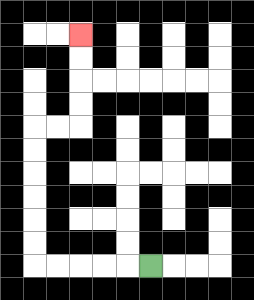{'start': '[6, 11]', 'end': '[3, 1]', 'path_directions': 'L,L,L,L,L,U,U,U,U,U,U,R,R,U,U,U,U', 'path_coordinates': '[[6, 11], [5, 11], [4, 11], [3, 11], [2, 11], [1, 11], [1, 10], [1, 9], [1, 8], [1, 7], [1, 6], [1, 5], [2, 5], [3, 5], [3, 4], [3, 3], [3, 2], [3, 1]]'}